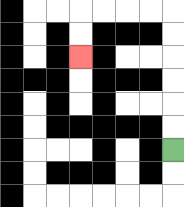{'start': '[7, 6]', 'end': '[3, 2]', 'path_directions': 'U,U,U,U,U,U,L,L,L,L,D,D', 'path_coordinates': '[[7, 6], [7, 5], [7, 4], [7, 3], [7, 2], [7, 1], [7, 0], [6, 0], [5, 0], [4, 0], [3, 0], [3, 1], [3, 2]]'}